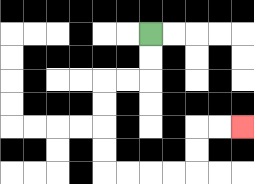{'start': '[6, 1]', 'end': '[10, 5]', 'path_directions': 'D,D,L,L,D,D,D,D,R,R,R,R,U,U,R,R', 'path_coordinates': '[[6, 1], [6, 2], [6, 3], [5, 3], [4, 3], [4, 4], [4, 5], [4, 6], [4, 7], [5, 7], [6, 7], [7, 7], [8, 7], [8, 6], [8, 5], [9, 5], [10, 5]]'}